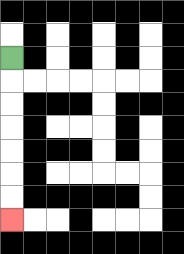{'start': '[0, 2]', 'end': '[0, 9]', 'path_directions': 'D,D,D,D,D,D,D', 'path_coordinates': '[[0, 2], [0, 3], [0, 4], [0, 5], [0, 6], [0, 7], [0, 8], [0, 9]]'}